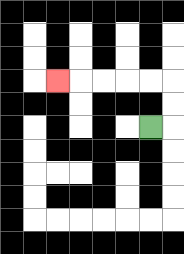{'start': '[6, 5]', 'end': '[2, 3]', 'path_directions': 'R,U,U,L,L,L,L,L', 'path_coordinates': '[[6, 5], [7, 5], [7, 4], [7, 3], [6, 3], [5, 3], [4, 3], [3, 3], [2, 3]]'}